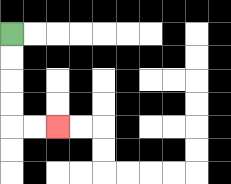{'start': '[0, 1]', 'end': '[2, 5]', 'path_directions': 'D,D,D,D,R,R', 'path_coordinates': '[[0, 1], [0, 2], [0, 3], [0, 4], [0, 5], [1, 5], [2, 5]]'}